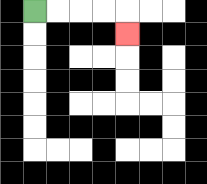{'start': '[1, 0]', 'end': '[5, 1]', 'path_directions': 'R,R,R,R,D', 'path_coordinates': '[[1, 0], [2, 0], [3, 0], [4, 0], [5, 0], [5, 1]]'}